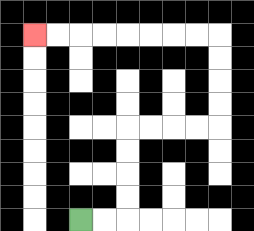{'start': '[3, 9]', 'end': '[1, 1]', 'path_directions': 'R,R,U,U,U,U,R,R,R,R,U,U,U,U,L,L,L,L,L,L,L,L', 'path_coordinates': '[[3, 9], [4, 9], [5, 9], [5, 8], [5, 7], [5, 6], [5, 5], [6, 5], [7, 5], [8, 5], [9, 5], [9, 4], [9, 3], [9, 2], [9, 1], [8, 1], [7, 1], [6, 1], [5, 1], [4, 1], [3, 1], [2, 1], [1, 1]]'}